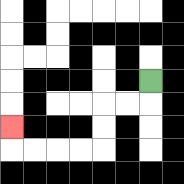{'start': '[6, 3]', 'end': '[0, 5]', 'path_directions': 'D,L,L,D,D,L,L,L,L,U', 'path_coordinates': '[[6, 3], [6, 4], [5, 4], [4, 4], [4, 5], [4, 6], [3, 6], [2, 6], [1, 6], [0, 6], [0, 5]]'}